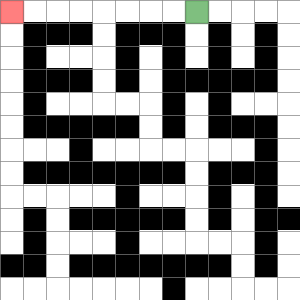{'start': '[8, 0]', 'end': '[0, 0]', 'path_directions': 'L,L,L,L,L,L,L,L', 'path_coordinates': '[[8, 0], [7, 0], [6, 0], [5, 0], [4, 0], [3, 0], [2, 0], [1, 0], [0, 0]]'}